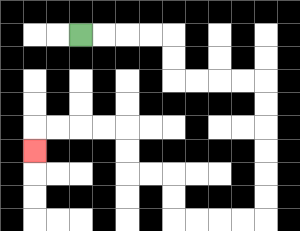{'start': '[3, 1]', 'end': '[1, 6]', 'path_directions': 'R,R,R,R,D,D,R,R,R,R,D,D,D,D,D,D,L,L,L,L,U,U,L,L,U,U,L,L,L,L,D', 'path_coordinates': '[[3, 1], [4, 1], [5, 1], [6, 1], [7, 1], [7, 2], [7, 3], [8, 3], [9, 3], [10, 3], [11, 3], [11, 4], [11, 5], [11, 6], [11, 7], [11, 8], [11, 9], [10, 9], [9, 9], [8, 9], [7, 9], [7, 8], [7, 7], [6, 7], [5, 7], [5, 6], [5, 5], [4, 5], [3, 5], [2, 5], [1, 5], [1, 6]]'}